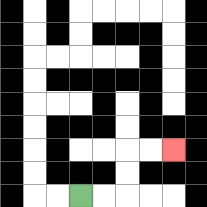{'start': '[3, 8]', 'end': '[7, 6]', 'path_directions': 'R,R,U,U,R,R', 'path_coordinates': '[[3, 8], [4, 8], [5, 8], [5, 7], [5, 6], [6, 6], [7, 6]]'}